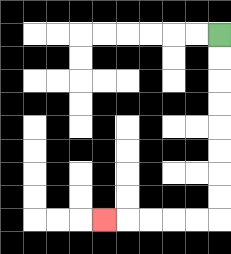{'start': '[9, 1]', 'end': '[4, 9]', 'path_directions': 'D,D,D,D,D,D,D,D,L,L,L,L,L', 'path_coordinates': '[[9, 1], [9, 2], [9, 3], [9, 4], [9, 5], [9, 6], [9, 7], [9, 8], [9, 9], [8, 9], [7, 9], [6, 9], [5, 9], [4, 9]]'}